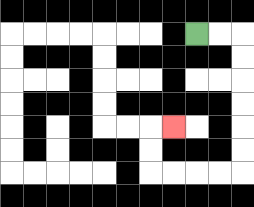{'start': '[8, 1]', 'end': '[7, 5]', 'path_directions': 'R,R,D,D,D,D,D,D,L,L,L,L,U,U,R', 'path_coordinates': '[[8, 1], [9, 1], [10, 1], [10, 2], [10, 3], [10, 4], [10, 5], [10, 6], [10, 7], [9, 7], [8, 7], [7, 7], [6, 7], [6, 6], [6, 5], [7, 5]]'}